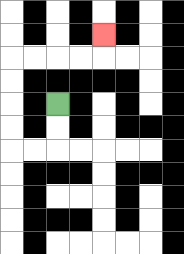{'start': '[2, 4]', 'end': '[4, 1]', 'path_directions': 'D,D,L,L,U,U,U,U,R,R,R,R,U', 'path_coordinates': '[[2, 4], [2, 5], [2, 6], [1, 6], [0, 6], [0, 5], [0, 4], [0, 3], [0, 2], [1, 2], [2, 2], [3, 2], [4, 2], [4, 1]]'}